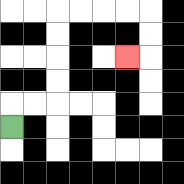{'start': '[0, 5]', 'end': '[5, 2]', 'path_directions': 'U,R,R,U,U,U,U,R,R,R,R,D,D,L', 'path_coordinates': '[[0, 5], [0, 4], [1, 4], [2, 4], [2, 3], [2, 2], [2, 1], [2, 0], [3, 0], [4, 0], [5, 0], [6, 0], [6, 1], [6, 2], [5, 2]]'}